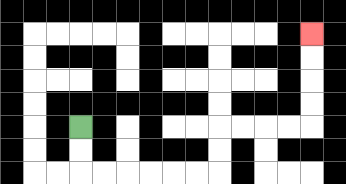{'start': '[3, 5]', 'end': '[13, 1]', 'path_directions': 'D,D,R,R,R,R,R,R,U,U,R,R,R,R,U,U,U,U', 'path_coordinates': '[[3, 5], [3, 6], [3, 7], [4, 7], [5, 7], [6, 7], [7, 7], [8, 7], [9, 7], [9, 6], [9, 5], [10, 5], [11, 5], [12, 5], [13, 5], [13, 4], [13, 3], [13, 2], [13, 1]]'}